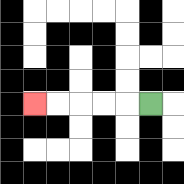{'start': '[6, 4]', 'end': '[1, 4]', 'path_directions': 'L,L,L,L,L', 'path_coordinates': '[[6, 4], [5, 4], [4, 4], [3, 4], [2, 4], [1, 4]]'}